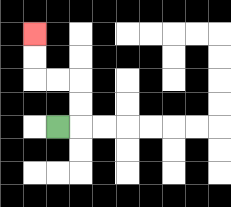{'start': '[2, 5]', 'end': '[1, 1]', 'path_directions': 'R,U,U,L,L,U,U', 'path_coordinates': '[[2, 5], [3, 5], [3, 4], [3, 3], [2, 3], [1, 3], [1, 2], [1, 1]]'}